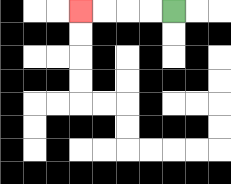{'start': '[7, 0]', 'end': '[3, 0]', 'path_directions': 'L,L,L,L', 'path_coordinates': '[[7, 0], [6, 0], [5, 0], [4, 0], [3, 0]]'}